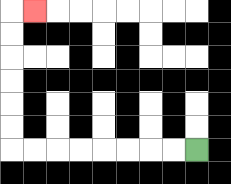{'start': '[8, 6]', 'end': '[1, 0]', 'path_directions': 'L,L,L,L,L,L,L,L,U,U,U,U,U,U,R', 'path_coordinates': '[[8, 6], [7, 6], [6, 6], [5, 6], [4, 6], [3, 6], [2, 6], [1, 6], [0, 6], [0, 5], [0, 4], [0, 3], [0, 2], [0, 1], [0, 0], [1, 0]]'}